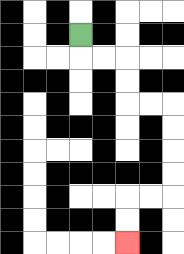{'start': '[3, 1]', 'end': '[5, 10]', 'path_directions': 'D,R,R,D,D,R,R,D,D,D,D,L,L,D,D', 'path_coordinates': '[[3, 1], [3, 2], [4, 2], [5, 2], [5, 3], [5, 4], [6, 4], [7, 4], [7, 5], [7, 6], [7, 7], [7, 8], [6, 8], [5, 8], [5, 9], [5, 10]]'}